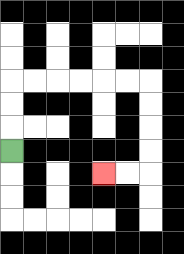{'start': '[0, 6]', 'end': '[4, 7]', 'path_directions': 'U,U,U,R,R,R,R,R,R,D,D,D,D,L,L', 'path_coordinates': '[[0, 6], [0, 5], [0, 4], [0, 3], [1, 3], [2, 3], [3, 3], [4, 3], [5, 3], [6, 3], [6, 4], [6, 5], [6, 6], [6, 7], [5, 7], [4, 7]]'}